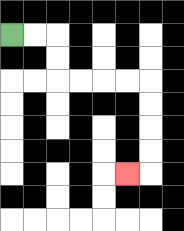{'start': '[0, 1]', 'end': '[5, 7]', 'path_directions': 'R,R,D,D,R,R,R,R,D,D,D,D,L', 'path_coordinates': '[[0, 1], [1, 1], [2, 1], [2, 2], [2, 3], [3, 3], [4, 3], [5, 3], [6, 3], [6, 4], [6, 5], [6, 6], [6, 7], [5, 7]]'}